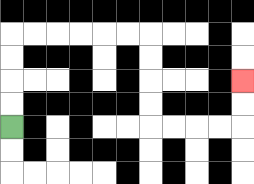{'start': '[0, 5]', 'end': '[10, 3]', 'path_directions': 'U,U,U,U,R,R,R,R,R,R,D,D,D,D,R,R,R,R,U,U', 'path_coordinates': '[[0, 5], [0, 4], [0, 3], [0, 2], [0, 1], [1, 1], [2, 1], [3, 1], [4, 1], [5, 1], [6, 1], [6, 2], [6, 3], [6, 4], [6, 5], [7, 5], [8, 5], [9, 5], [10, 5], [10, 4], [10, 3]]'}